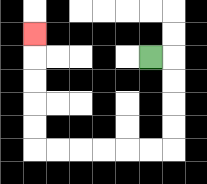{'start': '[6, 2]', 'end': '[1, 1]', 'path_directions': 'R,D,D,D,D,L,L,L,L,L,L,U,U,U,U,U', 'path_coordinates': '[[6, 2], [7, 2], [7, 3], [7, 4], [7, 5], [7, 6], [6, 6], [5, 6], [4, 6], [3, 6], [2, 6], [1, 6], [1, 5], [1, 4], [1, 3], [1, 2], [1, 1]]'}